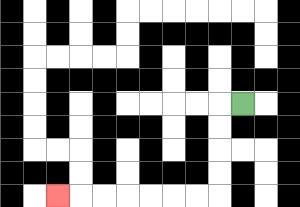{'start': '[10, 4]', 'end': '[2, 8]', 'path_directions': 'L,D,D,D,D,L,L,L,L,L,L,L', 'path_coordinates': '[[10, 4], [9, 4], [9, 5], [9, 6], [9, 7], [9, 8], [8, 8], [7, 8], [6, 8], [5, 8], [4, 8], [3, 8], [2, 8]]'}